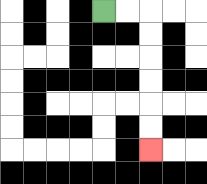{'start': '[4, 0]', 'end': '[6, 6]', 'path_directions': 'R,R,D,D,D,D,D,D', 'path_coordinates': '[[4, 0], [5, 0], [6, 0], [6, 1], [6, 2], [6, 3], [6, 4], [6, 5], [6, 6]]'}